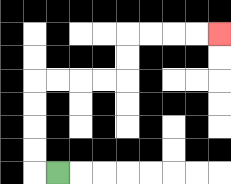{'start': '[2, 7]', 'end': '[9, 1]', 'path_directions': 'L,U,U,U,U,R,R,R,R,U,U,R,R,R,R', 'path_coordinates': '[[2, 7], [1, 7], [1, 6], [1, 5], [1, 4], [1, 3], [2, 3], [3, 3], [4, 3], [5, 3], [5, 2], [5, 1], [6, 1], [7, 1], [8, 1], [9, 1]]'}